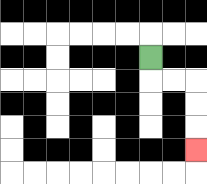{'start': '[6, 2]', 'end': '[8, 6]', 'path_directions': 'D,R,R,D,D,D', 'path_coordinates': '[[6, 2], [6, 3], [7, 3], [8, 3], [8, 4], [8, 5], [8, 6]]'}